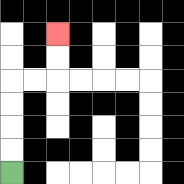{'start': '[0, 7]', 'end': '[2, 1]', 'path_directions': 'U,U,U,U,R,R,U,U', 'path_coordinates': '[[0, 7], [0, 6], [0, 5], [0, 4], [0, 3], [1, 3], [2, 3], [2, 2], [2, 1]]'}